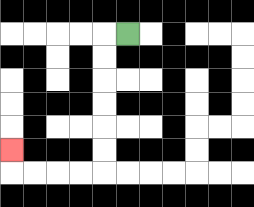{'start': '[5, 1]', 'end': '[0, 6]', 'path_directions': 'L,D,D,D,D,D,D,L,L,L,L,U', 'path_coordinates': '[[5, 1], [4, 1], [4, 2], [4, 3], [4, 4], [4, 5], [4, 6], [4, 7], [3, 7], [2, 7], [1, 7], [0, 7], [0, 6]]'}